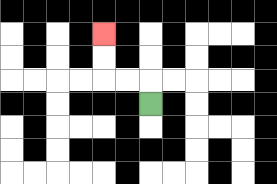{'start': '[6, 4]', 'end': '[4, 1]', 'path_directions': 'U,L,L,U,U', 'path_coordinates': '[[6, 4], [6, 3], [5, 3], [4, 3], [4, 2], [4, 1]]'}